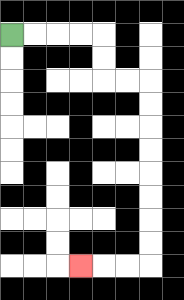{'start': '[0, 1]', 'end': '[3, 11]', 'path_directions': 'R,R,R,R,D,D,R,R,D,D,D,D,D,D,D,D,L,L,L', 'path_coordinates': '[[0, 1], [1, 1], [2, 1], [3, 1], [4, 1], [4, 2], [4, 3], [5, 3], [6, 3], [6, 4], [6, 5], [6, 6], [6, 7], [6, 8], [6, 9], [6, 10], [6, 11], [5, 11], [4, 11], [3, 11]]'}